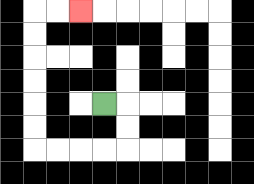{'start': '[4, 4]', 'end': '[3, 0]', 'path_directions': 'R,D,D,L,L,L,L,U,U,U,U,U,U,R,R', 'path_coordinates': '[[4, 4], [5, 4], [5, 5], [5, 6], [4, 6], [3, 6], [2, 6], [1, 6], [1, 5], [1, 4], [1, 3], [1, 2], [1, 1], [1, 0], [2, 0], [3, 0]]'}